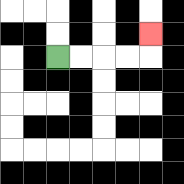{'start': '[2, 2]', 'end': '[6, 1]', 'path_directions': 'R,R,R,R,U', 'path_coordinates': '[[2, 2], [3, 2], [4, 2], [5, 2], [6, 2], [6, 1]]'}